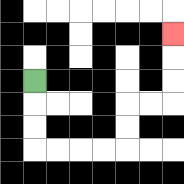{'start': '[1, 3]', 'end': '[7, 1]', 'path_directions': 'D,D,D,R,R,R,R,U,U,R,R,U,U,U', 'path_coordinates': '[[1, 3], [1, 4], [1, 5], [1, 6], [2, 6], [3, 6], [4, 6], [5, 6], [5, 5], [5, 4], [6, 4], [7, 4], [7, 3], [7, 2], [7, 1]]'}